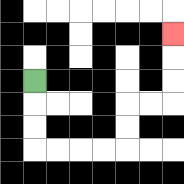{'start': '[1, 3]', 'end': '[7, 1]', 'path_directions': 'D,D,D,R,R,R,R,U,U,R,R,U,U,U', 'path_coordinates': '[[1, 3], [1, 4], [1, 5], [1, 6], [2, 6], [3, 6], [4, 6], [5, 6], [5, 5], [5, 4], [6, 4], [7, 4], [7, 3], [7, 2], [7, 1]]'}